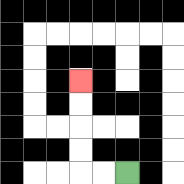{'start': '[5, 7]', 'end': '[3, 3]', 'path_directions': 'L,L,U,U,U,U', 'path_coordinates': '[[5, 7], [4, 7], [3, 7], [3, 6], [3, 5], [3, 4], [3, 3]]'}